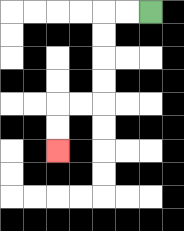{'start': '[6, 0]', 'end': '[2, 6]', 'path_directions': 'L,L,D,D,D,D,L,L,D,D', 'path_coordinates': '[[6, 0], [5, 0], [4, 0], [4, 1], [4, 2], [4, 3], [4, 4], [3, 4], [2, 4], [2, 5], [2, 6]]'}